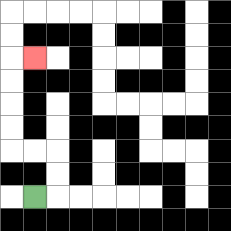{'start': '[1, 8]', 'end': '[1, 2]', 'path_directions': 'R,U,U,L,L,U,U,U,U,R', 'path_coordinates': '[[1, 8], [2, 8], [2, 7], [2, 6], [1, 6], [0, 6], [0, 5], [0, 4], [0, 3], [0, 2], [1, 2]]'}